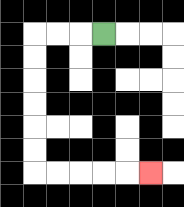{'start': '[4, 1]', 'end': '[6, 7]', 'path_directions': 'L,L,L,D,D,D,D,D,D,R,R,R,R,R', 'path_coordinates': '[[4, 1], [3, 1], [2, 1], [1, 1], [1, 2], [1, 3], [1, 4], [1, 5], [1, 6], [1, 7], [2, 7], [3, 7], [4, 7], [5, 7], [6, 7]]'}